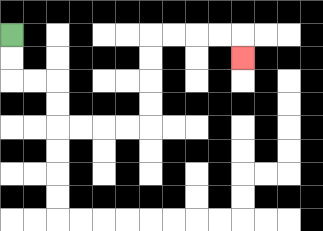{'start': '[0, 1]', 'end': '[10, 2]', 'path_directions': 'D,D,R,R,D,D,R,R,R,R,U,U,U,U,R,R,R,R,D', 'path_coordinates': '[[0, 1], [0, 2], [0, 3], [1, 3], [2, 3], [2, 4], [2, 5], [3, 5], [4, 5], [5, 5], [6, 5], [6, 4], [6, 3], [6, 2], [6, 1], [7, 1], [8, 1], [9, 1], [10, 1], [10, 2]]'}